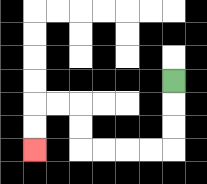{'start': '[7, 3]', 'end': '[1, 6]', 'path_directions': 'D,D,D,L,L,L,L,U,U,L,L,D,D', 'path_coordinates': '[[7, 3], [7, 4], [7, 5], [7, 6], [6, 6], [5, 6], [4, 6], [3, 6], [3, 5], [3, 4], [2, 4], [1, 4], [1, 5], [1, 6]]'}